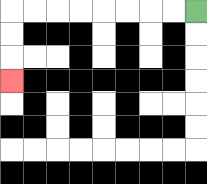{'start': '[8, 0]', 'end': '[0, 3]', 'path_directions': 'L,L,L,L,L,L,L,L,D,D,D', 'path_coordinates': '[[8, 0], [7, 0], [6, 0], [5, 0], [4, 0], [3, 0], [2, 0], [1, 0], [0, 0], [0, 1], [0, 2], [0, 3]]'}